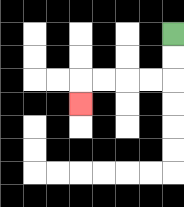{'start': '[7, 1]', 'end': '[3, 4]', 'path_directions': 'D,D,L,L,L,L,D', 'path_coordinates': '[[7, 1], [7, 2], [7, 3], [6, 3], [5, 3], [4, 3], [3, 3], [3, 4]]'}